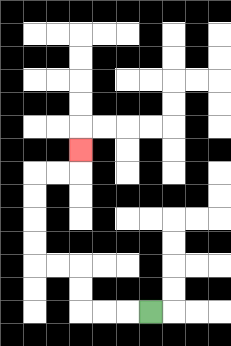{'start': '[6, 13]', 'end': '[3, 6]', 'path_directions': 'L,L,L,U,U,L,L,U,U,U,U,R,R,U', 'path_coordinates': '[[6, 13], [5, 13], [4, 13], [3, 13], [3, 12], [3, 11], [2, 11], [1, 11], [1, 10], [1, 9], [1, 8], [1, 7], [2, 7], [3, 7], [3, 6]]'}